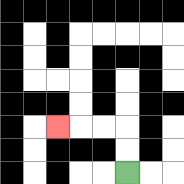{'start': '[5, 7]', 'end': '[2, 5]', 'path_directions': 'U,U,L,L,L', 'path_coordinates': '[[5, 7], [5, 6], [5, 5], [4, 5], [3, 5], [2, 5]]'}